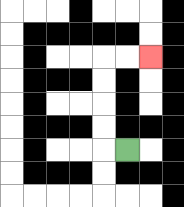{'start': '[5, 6]', 'end': '[6, 2]', 'path_directions': 'L,U,U,U,U,R,R', 'path_coordinates': '[[5, 6], [4, 6], [4, 5], [4, 4], [4, 3], [4, 2], [5, 2], [6, 2]]'}